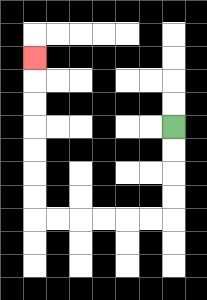{'start': '[7, 5]', 'end': '[1, 2]', 'path_directions': 'D,D,D,D,L,L,L,L,L,L,U,U,U,U,U,U,U', 'path_coordinates': '[[7, 5], [7, 6], [7, 7], [7, 8], [7, 9], [6, 9], [5, 9], [4, 9], [3, 9], [2, 9], [1, 9], [1, 8], [1, 7], [1, 6], [1, 5], [1, 4], [1, 3], [1, 2]]'}